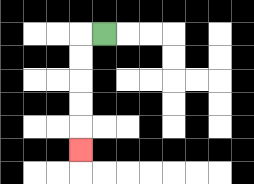{'start': '[4, 1]', 'end': '[3, 6]', 'path_directions': 'L,D,D,D,D,D', 'path_coordinates': '[[4, 1], [3, 1], [3, 2], [3, 3], [3, 4], [3, 5], [3, 6]]'}